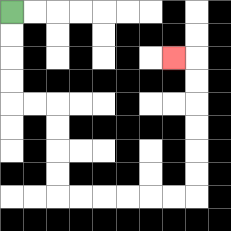{'start': '[0, 0]', 'end': '[7, 2]', 'path_directions': 'D,D,D,D,R,R,D,D,D,D,R,R,R,R,R,R,U,U,U,U,U,U,L', 'path_coordinates': '[[0, 0], [0, 1], [0, 2], [0, 3], [0, 4], [1, 4], [2, 4], [2, 5], [2, 6], [2, 7], [2, 8], [3, 8], [4, 8], [5, 8], [6, 8], [7, 8], [8, 8], [8, 7], [8, 6], [8, 5], [8, 4], [8, 3], [8, 2], [7, 2]]'}